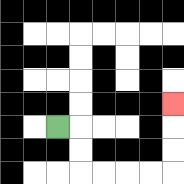{'start': '[2, 5]', 'end': '[7, 4]', 'path_directions': 'R,D,D,R,R,R,R,U,U,U', 'path_coordinates': '[[2, 5], [3, 5], [3, 6], [3, 7], [4, 7], [5, 7], [6, 7], [7, 7], [7, 6], [7, 5], [7, 4]]'}